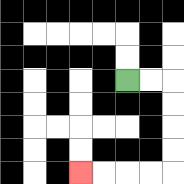{'start': '[5, 3]', 'end': '[3, 7]', 'path_directions': 'R,R,D,D,D,D,L,L,L,L', 'path_coordinates': '[[5, 3], [6, 3], [7, 3], [7, 4], [7, 5], [7, 6], [7, 7], [6, 7], [5, 7], [4, 7], [3, 7]]'}